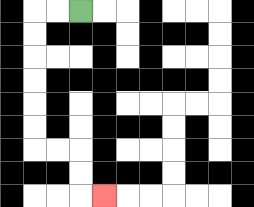{'start': '[3, 0]', 'end': '[4, 8]', 'path_directions': 'L,L,D,D,D,D,D,D,R,R,D,D,R', 'path_coordinates': '[[3, 0], [2, 0], [1, 0], [1, 1], [1, 2], [1, 3], [1, 4], [1, 5], [1, 6], [2, 6], [3, 6], [3, 7], [3, 8], [4, 8]]'}